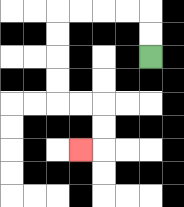{'start': '[6, 2]', 'end': '[3, 6]', 'path_directions': 'U,U,L,L,L,L,D,D,D,D,R,R,D,D,L', 'path_coordinates': '[[6, 2], [6, 1], [6, 0], [5, 0], [4, 0], [3, 0], [2, 0], [2, 1], [2, 2], [2, 3], [2, 4], [3, 4], [4, 4], [4, 5], [4, 6], [3, 6]]'}